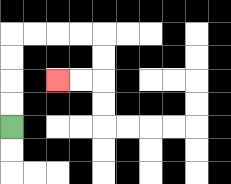{'start': '[0, 5]', 'end': '[2, 3]', 'path_directions': 'U,U,U,U,R,R,R,R,D,D,L,L', 'path_coordinates': '[[0, 5], [0, 4], [0, 3], [0, 2], [0, 1], [1, 1], [2, 1], [3, 1], [4, 1], [4, 2], [4, 3], [3, 3], [2, 3]]'}